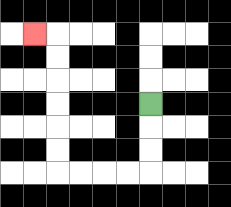{'start': '[6, 4]', 'end': '[1, 1]', 'path_directions': 'D,D,D,L,L,L,L,U,U,U,U,U,U,L', 'path_coordinates': '[[6, 4], [6, 5], [6, 6], [6, 7], [5, 7], [4, 7], [3, 7], [2, 7], [2, 6], [2, 5], [2, 4], [2, 3], [2, 2], [2, 1], [1, 1]]'}